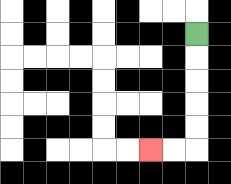{'start': '[8, 1]', 'end': '[6, 6]', 'path_directions': 'D,D,D,D,D,L,L', 'path_coordinates': '[[8, 1], [8, 2], [8, 3], [8, 4], [8, 5], [8, 6], [7, 6], [6, 6]]'}